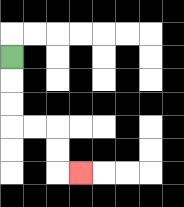{'start': '[0, 2]', 'end': '[3, 7]', 'path_directions': 'D,D,D,R,R,D,D,R', 'path_coordinates': '[[0, 2], [0, 3], [0, 4], [0, 5], [1, 5], [2, 5], [2, 6], [2, 7], [3, 7]]'}